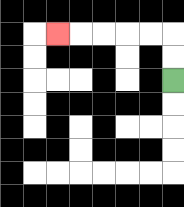{'start': '[7, 3]', 'end': '[2, 1]', 'path_directions': 'U,U,L,L,L,L,L', 'path_coordinates': '[[7, 3], [7, 2], [7, 1], [6, 1], [5, 1], [4, 1], [3, 1], [2, 1]]'}